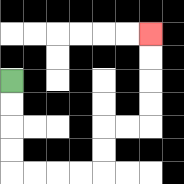{'start': '[0, 3]', 'end': '[6, 1]', 'path_directions': 'D,D,D,D,R,R,R,R,U,U,R,R,U,U,U,U', 'path_coordinates': '[[0, 3], [0, 4], [0, 5], [0, 6], [0, 7], [1, 7], [2, 7], [3, 7], [4, 7], [4, 6], [4, 5], [5, 5], [6, 5], [6, 4], [6, 3], [6, 2], [6, 1]]'}